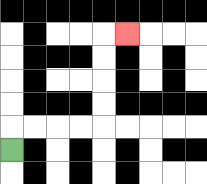{'start': '[0, 6]', 'end': '[5, 1]', 'path_directions': 'U,R,R,R,R,U,U,U,U,R', 'path_coordinates': '[[0, 6], [0, 5], [1, 5], [2, 5], [3, 5], [4, 5], [4, 4], [4, 3], [4, 2], [4, 1], [5, 1]]'}